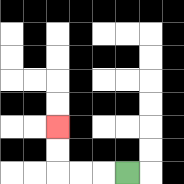{'start': '[5, 7]', 'end': '[2, 5]', 'path_directions': 'L,L,L,U,U', 'path_coordinates': '[[5, 7], [4, 7], [3, 7], [2, 7], [2, 6], [2, 5]]'}